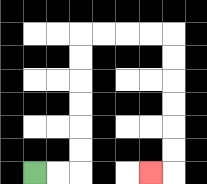{'start': '[1, 7]', 'end': '[6, 7]', 'path_directions': 'R,R,U,U,U,U,U,U,R,R,R,R,D,D,D,D,D,D,L', 'path_coordinates': '[[1, 7], [2, 7], [3, 7], [3, 6], [3, 5], [3, 4], [3, 3], [3, 2], [3, 1], [4, 1], [5, 1], [6, 1], [7, 1], [7, 2], [7, 3], [7, 4], [7, 5], [7, 6], [7, 7], [6, 7]]'}